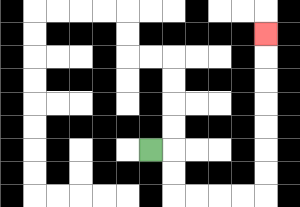{'start': '[6, 6]', 'end': '[11, 1]', 'path_directions': 'R,D,D,R,R,R,R,U,U,U,U,U,U,U', 'path_coordinates': '[[6, 6], [7, 6], [7, 7], [7, 8], [8, 8], [9, 8], [10, 8], [11, 8], [11, 7], [11, 6], [11, 5], [11, 4], [11, 3], [11, 2], [11, 1]]'}